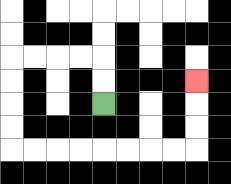{'start': '[4, 4]', 'end': '[8, 3]', 'path_directions': 'U,U,L,L,L,L,D,D,D,D,R,R,R,R,R,R,R,R,U,U,U', 'path_coordinates': '[[4, 4], [4, 3], [4, 2], [3, 2], [2, 2], [1, 2], [0, 2], [0, 3], [0, 4], [0, 5], [0, 6], [1, 6], [2, 6], [3, 6], [4, 6], [5, 6], [6, 6], [7, 6], [8, 6], [8, 5], [8, 4], [8, 3]]'}